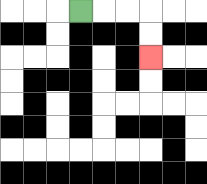{'start': '[3, 0]', 'end': '[6, 2]', 'path_directions': 'R,R,R,D,D', 'path_coordinates': '[[3, 0], [4, 0], [5, 0], [6, 0], [6, 1], [6, 2]]'}